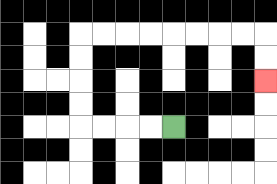{'start': '[7, 5]', 'end': '[11, 3]', 'path_directions': 'L,L,L,L,U,U,U,U,R,R,R,R,R,R,R,R,D,D', 'path_coordinates': '[[7, 5], [6, 5], [5, 5], [4, 5], [3, 5], [3, 4], [3, 3], [3, 2], [3, 1], [4, 1], [5, 1], [6, 1], [7, 1], [8, 1], [9, 1], [10, 1], [11, 1], [11, 2], [11, 3]]'}